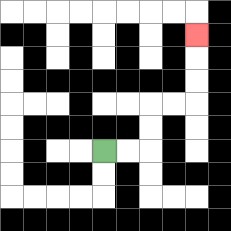{'start': '[4, 6]', 'end': '[8, 1]', 'path_directions': 'R,R,U,U,R,R,U,U,U', 'path_coordinates': '[[4, 6], [5, 6], [6, 6], [6, 5], [6, 4], [7, 4], [8, 4], [8, 3], [8, 2], [8, 1]]'}